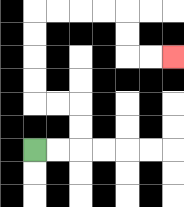{'start': '[1, 6]', 'end': '[7, 2]', 'path_directions': 'R,R,U,U,L,L,U,U,U,U,R,R,R,R,D,D,R,R', 'path_coordinates': '[[1, 6], [2, 6], [3, 6], [3, 5], [3, 4], [2, 4], [1, 4], [1, 3], [1, 2], [1, 1], [1, 0], [2, 0], [3, 0], [4, 0], [5, 0], [5, 1], [5, 2], [6, 2], [7, 2]]'}